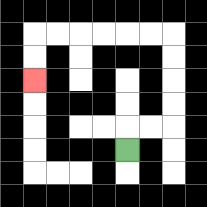{'start': '[5, 6]', 'end': '[1, 3]', 'path_directions': 'U,R,R,U,U,U,U,L,L,L,L,L,L,D,D', 'path_coordinates': '[[5, 6], [5, 5], [6, 5], [7, 5], [7, 4], [7, 3], [7, 2], [7, 1], [6, 1], [5, 1], [4, 1], [3, 1], [2, 1], [1, 1], [1, 2], [1, 3]]'}